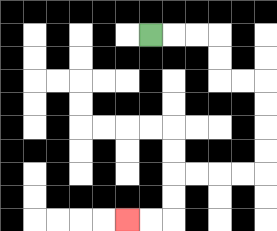{'start': '[6, 1]', 'end': '[5, 9]', 'path_directions': 'R,R,R,D,D,R,R,D,D,D,D,L,L,L,L,D,D,L,L', 'path_coordinates': '[[6, 1], [7, 1], [8, 1], [9, 1], [9, 2], [9, 3], [10, 3], [11, 3], [11, 4], [11, 5], [11, 6], [11, 7], [10, 7], [9, 7], [8, 7], [7, 7], [7, 8], [7, 9], [6, 9], [5, 9]]'}